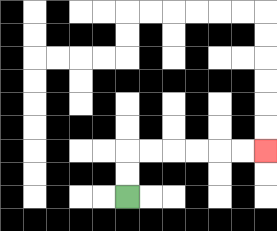{'start': '[5, 8]', 'end': '[11, 6]', 'path_directions': 'U,U,R,R,R,R,R,R', 'path_coordinates': '[[5, 8], [5, 7], [5, 6], [6, 6], [7, 6], [8, 6], [9, 6], [10, 6], [11, 6]]'}